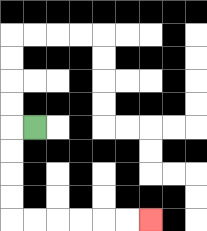{'start': '[1, 5]', 'end': '[6, 9]', 'path_directions': 'L,D,D,D,D,R,R,R,R,R,R', 'path_coordinates': '[[1, 5], [0, 5], [0, 6], [0, 7], [0, 8], [0, 9], [1, 9], [2, 9], [3, 9], [4, 9], [5, 9], [6, 9]]'}